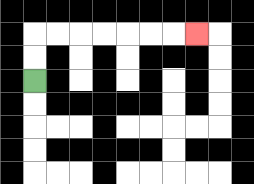{'start': '[1, 3]', 'end': '[8, 1]', 'path_directions': 'U,U,R,R,R,R,R,R,R', 'path_coordinates': '[[1, 3], [1, 2], [1, 1], [2, 1], [3, 1], [4, 1], [5, 1], [6, 1], [7, 1], [8, 1]]'}